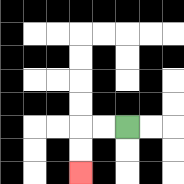{'start': '[5, 5]', 'end': '[3, 7]', 'path_directions': 'L,L,D,D', 'path_coordinates': '[[5, 5], [4, 5], [3, 5], [3, 6], [3, 7]]'}